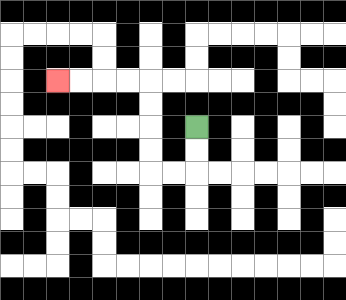{'start': '[8, 5]', 'end': '[2, 3]', 'path_directions': 'D,D,L,L,U,U,U,U,L,L,L,L', 'path_coordinates': '[[8, 5], [8, 6], [8, 7], [7, 7], [6, 7], [6, 6], [6, 5], [6, 4], [6, 3], [5, 3], [4, 3], [3, 3], [2, 3]]'}